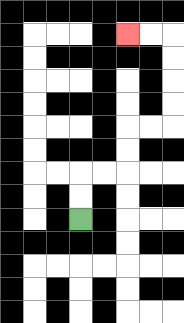{'start': '[3, 9]', 'end': '[5, 1]', 'path_directions': 'U,U,R,R,U,U,R,R,U,U,U,U,L,L', 'path_coordinates': '[[3, 9], [3, 8], [3, 7], [4, 7], [5, 7], [5, 6], [5, 5], [6, 5], [7, 5], [7, 4], [7, 3], [7, 2], [7, 1], [6, 1], [5, 1]]'}